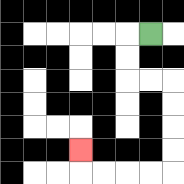{'start': '[6, 1]', 'end': '[3, 6]', 'path_directions': 'L,D,D,R,R,D,D,D,D,L,L,L,L,U', 'path_coordinates': '[[6, 1], [5, 1], [5, 2], [5, 3], [6, 3], [7, 3], [7, 4], [7, 5], [7, 6], [7, 7], [6, 7], [5, 7], [4, 7], [3, 7], [3, 6]]'}